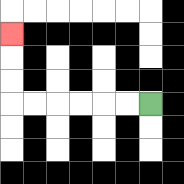{'start': '[6, 4]', 'end': '[0, 1]', 'path_directions': 'L,L,L,L,L,L,U,U,U', 'path_coordinates': '[[6, 4], [5, 4], [4, 4], [3, 4], [2, 4], [1, 4], [0, 4], [0, 3], [0, 2], [0, 1]]'}